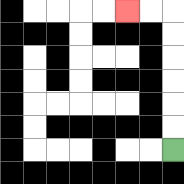{'start': '[7, 6]', 'end': '[5, 0]', 'path_directions': 'U,U,U,U,U,U,L,L', 'path_coordinates': '[[7, 6], [7, 5], [7, 4], [7, 3], [7, 2], [7, 1], [7, 0], [6, 0], [5, 0]]'}